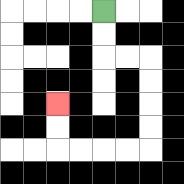{'start': '[4, 0]', 'end': '[2, 4]', 'path_directions': 'D,D,R,R,D,D,D,D,L,L,L,L,U,U', 'path_coordinates': '[[4, 0], [4, 1], [4, 2], [5, 2], [6, 2], [6, 3], [6, 4], [6, 5], [6, 6], [5, 6], [4, 6], [3, 6], [2, 6], [2, 5], [2, 4]]'}